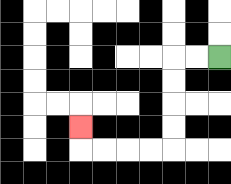{'start': '[9, 2]', 'end': '[3, 5]', 'path_directions': 'L,L,D,D,D,D,L,L,L,L,U', 'path_coordinates': '[[9, 2], [8, 2], [7, 2], [7, 3], [7, 4], [7, 5], [7, 6], [6, 6], [5, 6], [4, 6], [3, 6], [3, 5]]'}